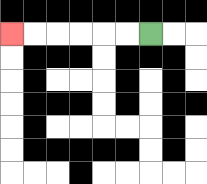{'start': '[6, 1]', 'end': '[0, 1]', 'path_directions': 'L,L,L,L,L,L', 'path_coordinates': '[[6, 1], [5, 1], [4, 1], [3, 1], [2, 1], [1, 1], [0, 1]]'}